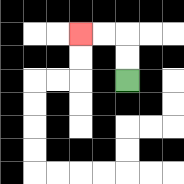{'start': '[5, 3]', 'end': '[3, 1]', 'path_directions': 'U,U,L,L', 'path_coordinates': '[[5, 3], [5, 2], [5, 1], [4, 1], [3, 1]]'}